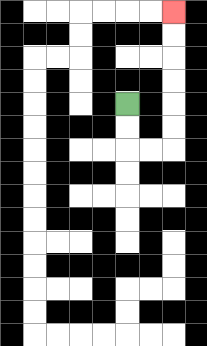{'start': '[5, 4]', 'end': '[7, 0]', 'path_directions': 'D,D,R,R,U,U,U,U,U,U', 'path_coordinates': '[[5, 4], [5, 5], [5, 6], [6, 6], [7, 6], [7, 5], [7, 4], [7, 3], [7, 2], [7, 1], [7, 0]]'}